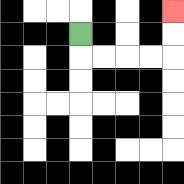{'start': '[3, 1]', 'end': '[7, 0]', 'path_directions': 'D,R,R,R,R,U,U', 'path_coordinates': '[[3, 1], [3, 2], [4, 2], [5, 2], [6, 2], [7, 2], [7, 1], [7, 0]]'}